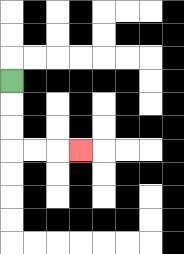{'start': '[0, 3]', 'end': '[3, 6]', 'path_directions': 'D,D,D,R,R,R', 'path_coordinates': '[[0, 3], [0, 4], [0, 5], [0, 6], [1, 6], [2, 6], [3, 6]]'}